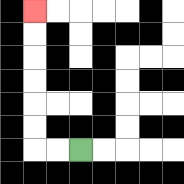{'start': '[3, 6]', 'end': '[1, 0]', 'path_directions': 'L,L,U,U,U,U,U,U', 'path_coordinates': '[[3, 6], [2, 6], [1, 6], [1, 5], [1, 4], [1, 3], [1, 2], [1, 1], [1, 0]]'}